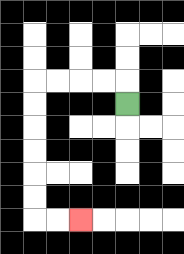{'start': '[5, 4]', 'end': '[3, 9]', 'path_directions': 'U,L,L,L,L,D,D,D,D,D,D,R,R', 'path_coordinates': '[[5, 4], [5, 3], [4, 3], [3, 3], [2, 3], [1, 3], [1, 4], [1, 5], [1, 6], [1, 7], [1, 8], [1, 9], [2, 9], [3, 9]]'}